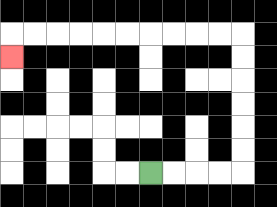{'start': '[6, 7]', 'end': '[0, 2]', 'path_directions': 'R,R,R,R,U,U,U,U,U,U,L,L,L,L,L,L,L,L,L,L,D', 'path_coordinates': '[[6, 7], [7, 7], [8, 7], [9, 7], [10, 7], [10, 6], [10, 5], [10, 4], [10, 3], [10, 2], [10, 1], [9, 1], [8, 1], [7, 1], [6, 1], [5, 1], [4, 1], [3, 1], [2, 1], [1, 1], [0, 1], [0, 2]]'}